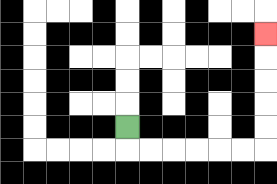{'start': '[5, 5]', 'end': '[11, 1]', 'path_directions': 'D,R,R,R,R,R,R,U,U,U,U,U', 'path_coordinates': '[[5, 5], [5, 6], [6, 6], [7, 6], [8, 6], [9, 6], [10, 6], [11, 6], [11, 5], [11, 4], [11, 3], [11, 2], [11, 1]]'}